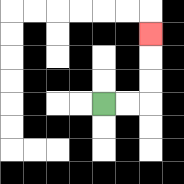{'start': '[4, 4]', 'end': '[6, 1]', 'path_directions': 'R,R,U,U,U', 'path_coordinates': '[[4, 4], [5, 4], [6, 4], [6, 3], [6, 2], [6, 1]]'}